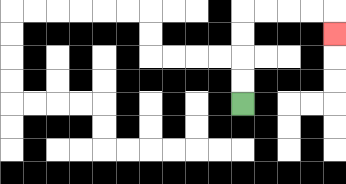{'start': '[10, 4]', 'end': '[14, 1]', 'path_directions': 'U,U,U,U,R,R,R,R,D', 'path_coordinates': '[[10, 4], [10, 3], [10, 2], [10, 1], [10, 0], [11, 0], [12, 0], [13, 0], [14, 0], [14, 1]]'}